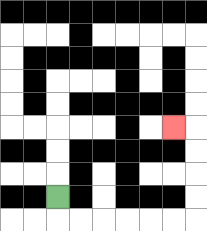{'start': '[2, 8]', 'end': '[7, 5]', 'path_directions': 'D,R,R,R,R,R,R,U,U,U,U,L', 'path_coordinates': '[[2, 8], [2, 9], [3, 9], [4, 9], [5, 9], [6, 9], [7, 9], [8, 9], [8, 8], [8, 7], [8, 6], [8, 5], [7, 5]]'}